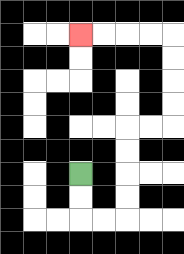{'start': '[3, 7]', 'end': '[3, 1]', 'path_directions': 'D,D,R,R,U,U,U,U,R,R,U,U,U,U,L,L,L,L', 'path_coordinates': '[[3, 7], [3, 8], [3, 9], [4, 9], [5, 9], [5, 8], [5, 7], [5, 6], [5, 5], [6, 5], [7, 5], [7, 4], [7, 3], [7, 2], [7, 1], [6, 1], [5, 1], [4, 1], [3, 1]]'}